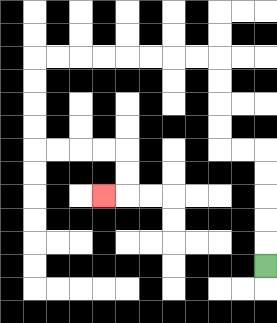{'start': '[11, 11]', 'end': '[4, 8]', 'path_directions': 'U,U,U,U,U,L,L,U,U,U,U,L,L,L,L,L,L,L,L,D,D,D,D,R,R,R,R,D,D,L', 'path_coordinates': '[[11, 11], [11, 10], [11, 9], [11, 8], [11, 7], [11, 6], [10, 6], [9, 6], [9, 5], [9, 4], [9, 3], [9, 2], [8, 2], [7, 2], [6, 2], [5, 2], [4, 2], [3, 2], [2, 2], [1, 2], [1, 3], [1, 4], [1, 5], [1, 6], [2, 6], [3, 6], [4, 6], [5, 6], [5, 7], [5, 8], [4, 8]]'}